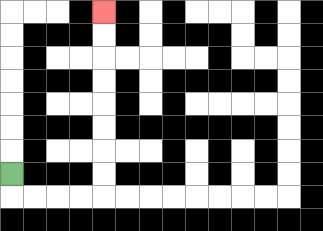{'start': '[0, 7]', 'end': '[4, 0]', 'path_directions': 'D,R,R,R,R,U,U,U,U,U,U,U,U', 'path_coordinates': '[[0, 7], [0, 8], [1, 8], [2, 8], [3, 8], [4, 8], [4, 7], [4, 6], [4, 5], [4, 4], [4, 3], [4, 2], [4, 1], [4, 0]]'}